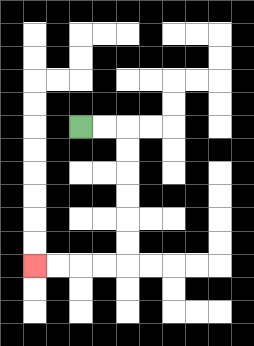{'start': '[3, 5]', 'end': '[1, 11]', 'path_directions': 'R,R,D,D,D,D,D,D,L,L,L,L', 'path_coordinates': '[[3, 5], [4, 5], [5, 5], [5, 6], [5, 7], [5, 8], [5, 9], [5, 10], [5, 11], [4, 11], [3, 11], [2, 11], [1, 11]]'}